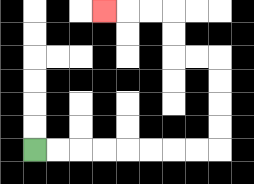{'start': '[1, 6]', 'end': '[4, 0]', 'path_directions': 'R,R,R,R,R,R,R,R,U,U,U,U,L,L,U,U,L,L,L', 'path_coordinates': '[[1, 6], [2, 6], [3, 6], [4, 6], [5, 6], [6, 6], [7, 6], [8, 6], [9, 6], [9, 5], [9, 4], [9, 3], [9, 2], [8, 2], [7, 2], [7, 1], [7, 0], [6, 0], [5, 0], [4, 0]]'}